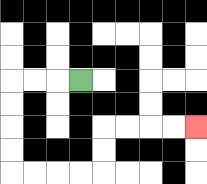{'start': '[3, 3]', 'end': '[8, 5]', 'path_directions': 'L,L,L,D,D,D,D,R,R,R,R,U,U,R,R,R,R', 'path_coordinates': '[[3, 3], [2, 3], [1, 3], [0, 3], [0, 4], [0, 5], [0, 6], [0, 7], [1, 7], [2, 7], [3, 7], [4, 7], [4, 6], [4, 5], [5, 5], [6, 5], [7, 5], [8, 5]]'}